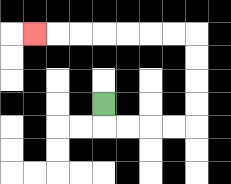{'start': '[4, 4]', 'end': '[1, 1]', 'path_directions': 'D,R,R,R,R,U,U,U,U,L,L,L,L,L,L,L', 'path_coordinates': '[[4, 4], [4, 5], [5, 5], [6, 5], [7, 5], [8, 5], [8, 4], [8, 3], [8, 2], [8, 1], [7, 1], [6, 1], [5, 1], [4, 1], [3, 1], [2, 1], [1, 1]]'}